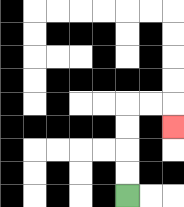{'start': '[5, 8]', 'end': '[7, 5]', 'path_directions': 'U,U,U,U,R,R,D', 'path_coordinates': '[[5, 8], [5, 7], [5, 6], [5, 5], [5, 4], [6, 4], [7, 4], [7, 5]]'}